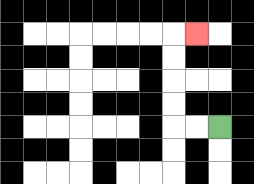{'start': '[9, 5]', 'end': '[8, 1]', 'path_directions': 'L,L,U,U,U,U,R', 'path_coordinates': '[[9, 5], [8, 5], [7, 5], [7, 4], [7, 3], [7, 2], [7, 1], [8, 1]]'}